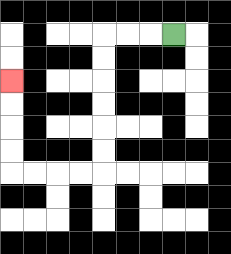{'start': '[7, 1]', 'end': '[0, 3]', 'path_directions': 'L,L,L,D,D,D,D,D,D,L,L,L,L,U,U,U,U', 'path_coordinates': '[[7, 1], [6, 1], [5, 1], [4, 1], [4, 2], [4, 3], [4, 4], [4, 5], [4, 6], [4, 7], [3, 7], [2, 7], [1, 7], [0, 7], [0, 6], [0, 5], [0, 4], [0, 3]]'}